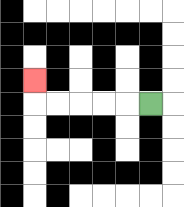{'start': '[6, 4]', 'end': '[1, 3]', 'path_directions': 'L,L,L,L,L,U', 'path_coordinates': '[[6, 4], [5, 4], [4, 4], [3, 4], [2, 4], [1, 4], [1, 3]]'}